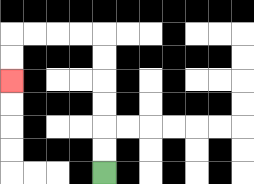{'start': '[4, 7]', 'end': '[0, 3]', 'path_directions': 'U,U,U,U,U,U,L,L,L,L,D,D', 'path_coordinates': '[[4, 7], [4, 6], [4, 5], [4, 4], [4, 3], [4, 2], [4, 1], [3, 1], [2, 1], [1, 1], [0, 1], [0, 2], [0, 3]]'}